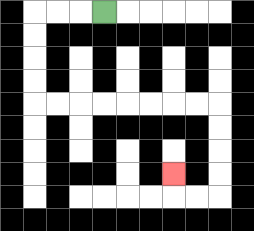{'start': '[4, 0]', 'end': '[7, 7]', 'path_directions': 'L,L,L,D,D,D,D,R,R,R,R,R,R,R,R,D,D,D,D,L,L,U', 'path_coordinates': '[[4, 0], [3, 0], [2, 0], [1, 0], [1, 1], [1, 2], [1, 3], [1, 4], [2, 4], [3, 4], [4, 4], [5, 4], [6, 4], [7, 4], [8, 4], [9, 4], [9, 5], [9, 6], [9, 7], [9, 8], [8, 8], [7, 8], [7, 7]]'}